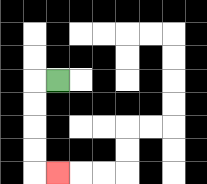{'start': '[2, 3]', 'end': '[2, 7]', 'path_directions': 'L,D,D,D,D,R', 'path_coordinates': '[[2, 3], [1, 3], [1, 4], [1, 5], [1, 6], [1, 7], [2, 7]]'}